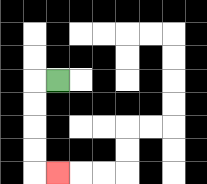{'start': '[2, 3]', 'end': '[2, 7]', 'path_directions': 'L,D,D,D,D,R', 'path_coordinates': '[[2, 3], [1, 3], [1, 4], [1, 5], [1, 6], [1, 7], [2, 7]]'}